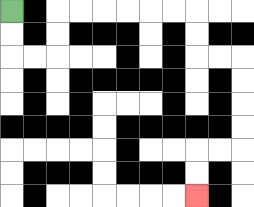{'start': '[0, 0]', 'end': '[8, 8]', 'path_directions': 'D,D,R,R,U,U,R,R,R,R,R,R,D,D,R,R,D,D,D,D,L,L,D,D', 'path_coordinates': '[[0, 0], [0, 1], [0, 2], [1, 2], [2, 2], [2, 1], [2, 0], [3, 0], [4, 0], [5, 0], [6, 0], [7, 0], [8, 0], [8, 1], [8, 2], [9, 2], [10, 2], [10, 3], [10, 4], [10, 5], [10, 6], [9, 6], [8, 6], [8, 7], [8, 8]]'}